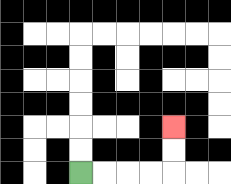{'start': '[3, 7]', 'end': '[7, 5]', 'path_directions': 'R,R,R,R,U,U', 'path_coordinates': '[[3, 7], [4, 7], [5, 7], [6, 7], [7, 7], [7, 6], [7, 5]]'}